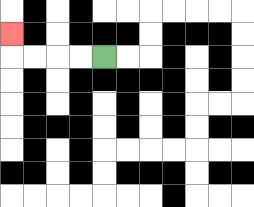{'start': '[4, 2]', 'end': '[0, 1]', 'path_directions': 'L,L,L,L,U', 'path_coordinates': '[[4, 2], [3, 2], [2, 2], [1, 2], [0, 2], [0, 1]]'}